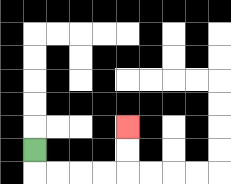{'start': '[1, 6]', 'end': '[5, 5]', 'path_directions': 'D,R,R,R,R,U,U', 'path_coordinates': '[[1, 6], [1, 7], [2, 7], [3, 7], [4, 7], [5, 7], [5, 6], [5, 5]]'}